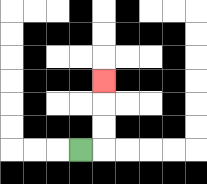{'start': '[3, 6]', 'end': '[4, 3]', 'path_directions': 'R,U,U,U', 'path_coordinates': '[[3, 6], [4, 6], [4, 5], [4, 4], [4, 3]]'}